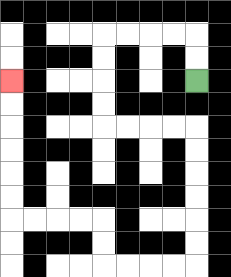{'start': '[8, 3]', 'end': '[0, 3]', 'path_directions': 'U,U,L,L,L,L,D,D,D,D,R,R,R,R,D,D,D,D,D,D,L,L,L,L,U,U,L,L,L,L,U,U,U,U,U,U', 'path_coordinates': '[[8, 3], [8, 2], [8, 1], [7, 1], [6, 1], [5, 1], [4, 1], [4, 2], [4, 3], [4, 4], [4, 5], [5, 5], [6, 5], [7, 5], [8, 5], [8, 6], [8, 7], [8, 8], [8, 9], [8, 10], [8, 11], [7, 11], [6, 11], [5, 11], [4, 11], [4, 10], [4, 9], [3, 9], [2, 9], [1, 9], [0, 9], [0, 8], [0, 7], [0, 6], [0, 5], [0, 4], [0, 3]]'}